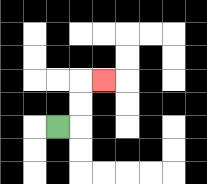{'start': '[2, 5]', 'end': '[4, 3]', 'path_directions': 'R,U,U,R', 'path_coordinates': '[[2, 5], [3, 5], [3, 4], [3, 3], [4, 3]]'}